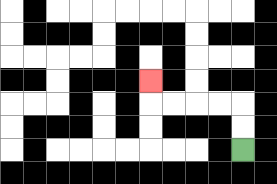{'start': '[10, 6]', 'end': '[6, 3]', 'path_directions': 'U,U,L,L,L,L,U', 'path_coordinates': '[[10, 6], [10, 5], [10, 4], [9, 4], [8, 4], [7, 4], [6, 4], [6, 3]]'}